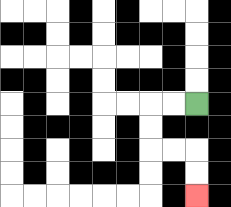{'start': '[8, 4]', 'end': '[8, 8]', 'path_directions': 'L,L,D,D,R,R,D,D', 'path_coordinates': '[[8, 4], [7, 4], [6, 4], [6, 5], [6, 6], [7, 6], [8, 6], [8, 7], [8, 8]]'}